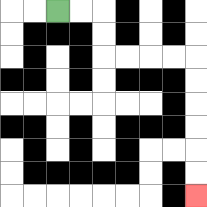{'start': '[2, 0]', 'end': '[8, 8]', 'path_directions': 'R,R,D,D,R,R,R,R,D,D,D,D,D,D', 'path_coordinates': '[[2, 0], [3, 0], [4, 0], [4, 1], [4, 2], [5, 2], [6, 2], [7, 2], [8, 2], [8, 3], [8, 4], [8, 5], [8, 6], [8, 7], [8, 8]]'}